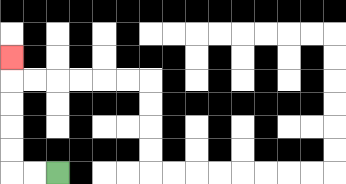{'start': '[2, 7]', 'end': '[0, 2]', 'path_directions': 'L,L,U,U,U,U,U', 'path_coordinates': '[[2, 7], [1, 7], [0, 7], [0, 6], [0, 5], [0, 4], [0, 3], [0, 2]]'}